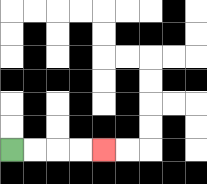{'start': '[0, 6]', 'end': '[4, 6]', 'path_directions': 'R,R,R,R', 'path_coordinates': '[[0, 6], [1, 6], [2, 6], [3, 6], [4, 6]]'}